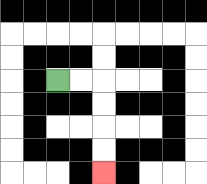{'start': '[2, 3]', 'end': '[4, 7]', 'path_directions': 'R,R,D,D,D,D', 'path_coordinates': '[[2, 3], [3, 3], [4, 3], [4, 4], [4, 5], [4, 6], [4, 7]]'}